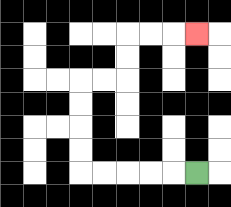{'start': '[8, 7]', 'end': '[8, 1]', 'path_directions': 'L,L,L,L,L,U,U,U,U,R,R,U,U,R,R,R', 'path_coordinates': '[[8, 7], [7, 7], [6, 7], [5, 7], [4, 7], [3, 7], [3, 6], [3, 5], [3, 4], [3, 3], [4, 3], [5, 3], [5, 2], [5, 1], [6, 1], [7, 1], [8, 1]]'}